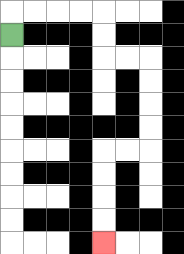{'start': '[0, 1]', 'end': '[4, 10]', 'path_directions': 'U,R,R,R,R,D,D,R,R,D,D,D,D,L,L,D,D,D,D', 'path_coordinates': '[[0, 1], [0, 0], [1, 0], [2, 0], [3, 0], [4, 0], [4, 1], [4, 2], [5, 2], [6, 2], [6, 3], [6, 4], [6, 5], [6, 6], [5, 6], [4, 6], [4, 7], [4, 8], [4, 9], [4, 10]]'}